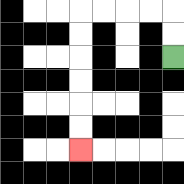{'start': '[7, 2]', 'end': '[3, 6]', 'path_directions': 'U,U,L,L,L,L,D,D,D,D,D,D', 'path_coordinates': '[[7, 2], [7, 1], [7, 0], [6, 0], [5, 0], [4, 0], [3, 0], [3, 1], [3, 2], [3, 3], [3, 4], [3, 5], [3, 6]]'}